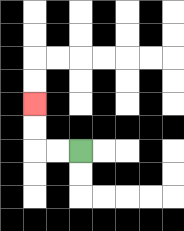{'start': '[3, 6]', 'end': '[1, 4]', 'path_directions': 'L,L,U,U', 'path_coordinates': '[[3, 6], [2, 6], [1, 6], [1, 5], [1, 4]]'}